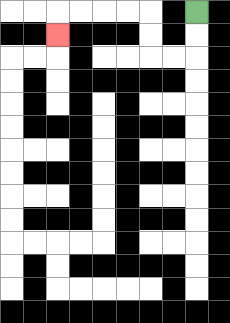{'start': '[8, 0]', 'end': '[2, 1]', 'path_directions': 'D,D,L,L,U,U,L,L,L,L,D', 'path_coordinates': '[[8, 0], [8, 1], [8, 2], [7, 2], [6, 2], [6, 1], [6, 0], [5, 0], [4, 0], [3, 0], [2, 0], [2, 1]]'}